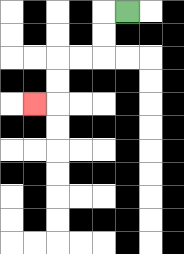{'start': '[5, 0]', 'end': '[1, 4]', 'path_directions': 'L,D,D,L,L,D,D,L', 'path_coordinates': '[[5, 0], [4, 0], [4, 1], [4, 2], [3, 2], [2, 2], [2, 3], [2, 4], [1, 4]]'}